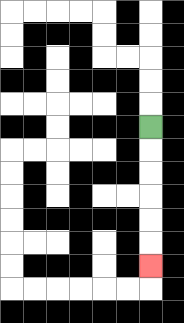{'start': '[6, 5]', 'end': '[6, 11]', 'path_directions': 'D,D,D,D,D,D', 'path_coordinates': '[[6, 5], [6, 6], [6, 7], [6, 8], [6, 9], [6, 10], [6, 11]]'}